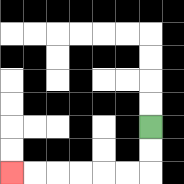{'start': '[6, 5]', 'end': '[0, 7]', 'path_directions': 'D,D,L,L,L,L,L,L', 'path_coordinates': '[[6, 5], [6, 6], [6, 7], [5, 7], [4, 7], [3, 7], [2, 7], [1, 7], [0, 7]]'}